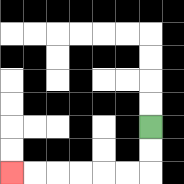{'start': '[6, 5]', 'end': '[0, 7]', 'path_directions': 'D,D,L,L,L,L,L,L', 'path_coordinates': '[[6, 5], [6, 6], [6, 7], [5, 7], [4, 7], [3, 7], [2, 7], [1, 7], [0, 7]]'}